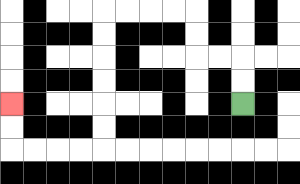{'start': '[10, 4]', 'end': '[0, 4]', 'path_directions': 'U,U,L,L,U,U,L,L,L,L,D,D,D,D,D,D,L,L,L,L,U,U', 'path_coordinates': '[[10, 4], [10, 3], [10, 2], [9, 2], [8, 2], [8, 1], [8, 0], [7, 0], [6, 0], [5, 0], [4, 0], [4, 1], [4, 2], [4, 3], [4, 4], [4, 5], [4, 6], [3, 6], [2, 6], [1, 6], [0, 6], [0, 5], [0, 4]]'}